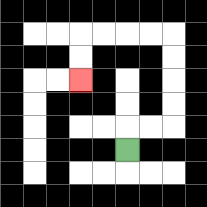{'start': '[5, 6]', 'end': '[3, 3]', 'path_directions': 'U,R,R,U,U,U,U,L,L,L,L,D,D', 'path_coordinates': '[[5, 6], [5, 5], [6, 5], [7, 5], [7, 4], [7, 3], [7, 2], [7, 1], [6, 1], [5, 1], [4, 1], [3, 1], [3, 2], [3, 3]]'}